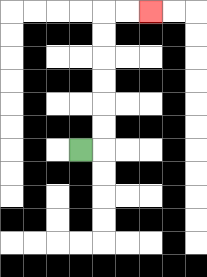{'start': '[3, 6]', 'end': '[6, 0]', 'path_directions': 'R,U,U,U,U,U,U,R,R', 'path_coordinates': '[[3, 6], [4, 6], [4, 5], [4, 4], [4, 3], [4, 2], [4, 1], [4, 0], [5, 0], [6, 0]]'}